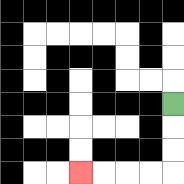{'start': '[7, 4]', 'end': '[3, 7]', 'path_directions': 'D,D,D,L,L,L,L', 'path_coordinates': '[[7, 4], [7, 5], [7, 6], [7, 7], [6, 7], [5, 7], [4, 7], [3, 7]]'}